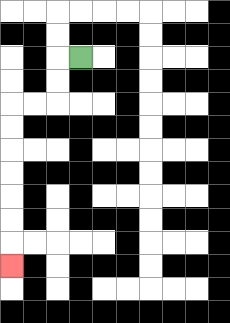{'start': '[3, 2]', 'end': '[0, 11]', 'path_directions': 'L,D,D,L,L,D,D,D,D,D,D,D', 'path_coordinates': '[[3, 2], [2, 2], [2, 3], [2, 4], [1, 4], [0, 4], [0, 5], [0, 6], [0, 7], [0, 8], [0, 9], [0, 10], [0, 11]]'}